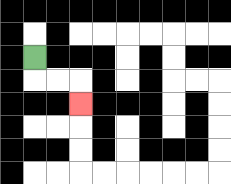{'start': '[1, 2]', 'end': '[3, 4]', 'path_directions': 'D,R,R,D', 'path_coordinates': '[[1, 2], [1, 3], [2, 3], [3, 3], [3, 4]]'}